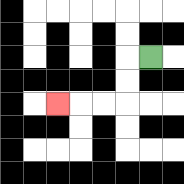{'start': '[6, 2]', 'end': '[2, 4]', 'path_directions': 'L,D,D,L,L,L', 'path_coordinates': '[[6, 2], [5, 2], [5, 3], [5, 4], [4, 4], [3, 4], [2, 4]]'}